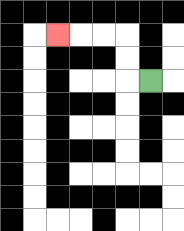{'start': '[6, 3]', 'end': '[2, 1]', 'path_directions': 'L,U,U,L,L,L', 'path_coordinates': '[[6, 3], [5, 3], [5, 2], [5, 1], [4, 1], [3, 1], [2, 1]]'}